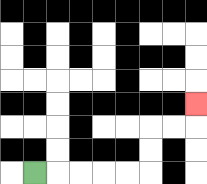{'start': '[1, 7]', 'end': '[8, 4]', 'path_directions': 'R,R,R,R,R,U,U,R,R,U', 'path_coordinates': '[[1, 7], [2, 7], [3, 7], [4, 7], [5, 7], [6, 7], [6, 6], [6, 5], [7, 5], [8, 5], [8, 4]]'}